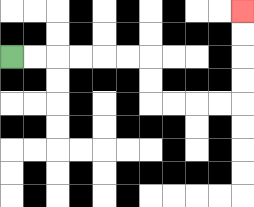{'start': '[0, 2]', 'end': '[10, 0]', 'path_directions': 'R,R,R,R,R,R,D,D,R,R,R,R,U,U,U,U', 'path_coordinates': '[[0, 2], [1, 2], [2, 2], [3, 2], [4, 2], [5, 2], [6, 2], [6, 3], [6, 4], [7, 4], [8, 4], [9, 4], [10, 4], [10, 3], [10, 2], [10, 1], [10, 0]]'}